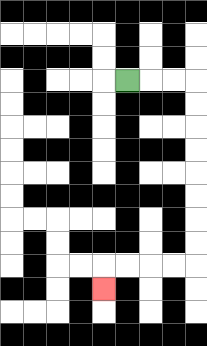{'start': '[5, 3]', 'end': '[4, 12]', 'path_directions': 'R,R,R,D,D,D,D,D,D,D,D,L,L,L,L,D', 'path_coordinates': '[[5, 3], [6, 3], [7, 3], [8, 3], [8, 4], [8, 5], [8, 6], [8, 7], [8, 8], [8, 9], [8, 10], [8, 11], [7, 11], [6, 11], [5, 11], [4, 11], [4, 12]]'}